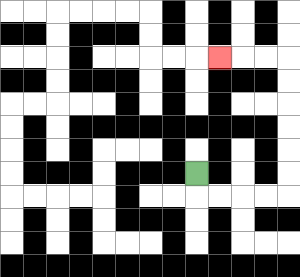{'start': '[8, 7]', 'end': '[9, 2]', 'path_directions': 'D,R,R,R,R,U,U,U,U,U,U,L,L,L', 'path_coordinates': '[[8, 7], [8, 8], [9, 8], [10, 8], [11, 8], [12, 8], [12, 7], [12, 6], [12, 5], [12, 4], [12, 3], [12, 2], [11, 2], [10, 2], [9, 2]]'}